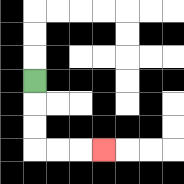{'start': '[1, 3]', 'end': '[4, 6]', 'path_directions': 'D,D,D,R,R,R', 'path_coordinates': '[[1, 3], [1, 4], [1, 5], [1, 6], [2, 6], [3, 6], [4, 6]]'}